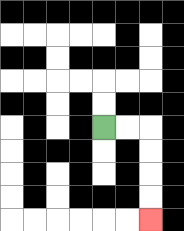{'start': '[4, 5]', 'end': '[6, 9]', 'path_directions': 'R,R,D,D,D,D', 'path_coordinates': '[[4, 5], [5, 5], [6, 5], [6, 6], [6, 7], [6, 8], [6, 9]]'}